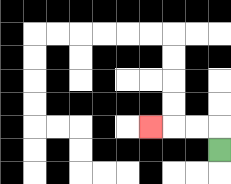{'start': '[9, 6]', 'end': '[6, 5]', 'path_directions': 'U,L,L,L', 'path_coordinates': '[[9, 6], [9, 5], [8, 5], [7, 5], [6, 5]]'}